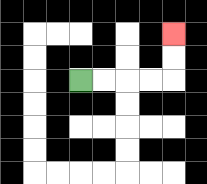{'start': '[3, 3]', 'end': '[7, 1]', 'path_directions': 'R,R,R,R,U,U', 'path_coordinates': '[[3, 3], [4, 3], [5, 3], [6, 3], [7, 3], [7, 2], [7, 1]]'}